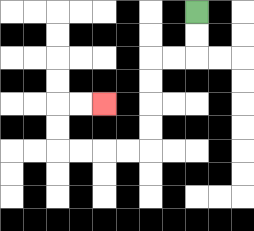{'start': '[8, 0]', 'end': '[4, 4]', 'path_directions': 'D,D,L,L,D,D,D,D,L,L,L,L,U,U,R,R', 'path_coordinates': '[[8, 0], [8, 1], [8, 2], [7, 2], [6, 2], [6, 3], [6, 4], [6, 5], [6, 6], [5, 6], [4, 6], [3, 6], [2, 6], [2, 5], [2, 4], [3, 4], [4, 4]]'}